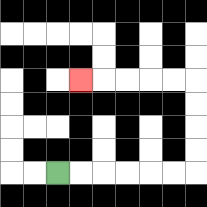{'start': '[2, 7]', 'end': '[3, 3]', 'path_directions': 'R,R,R,R,R,R,U,U,U,U,L,L,L,L,L', 'path_coordinates': '[[2, 7], [3, 7], [4, 7], [5, 7], [6, 7], [7, 7], [8, 7], [8, 6], [8, 5], [8, 4], [8, 3], [7, 3], [6, 3], [5, 3], [4, 3], [3, 3]]'}